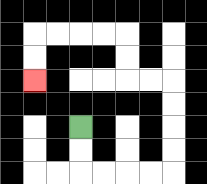{'start': '[3, 5]', 'end': '[1, 3]', 'path_directions': 'D,D,R,R,R,R,U,U,U,U,L,L,U,U,L,L,L,L,D,D', 'path_coordinates': '[[3, 5], [3, 6], [3, 7], [4, 7], [5, 7], [6, 7], [7, 7], [7, 6], [7, 5], [7, 4], [7, 3], [6, 3], [5, 3], [5, 2], [5, 1], [4, 1], [3, 1], [2, 1], [1, 1], [1, 2], [1, 3]]'}